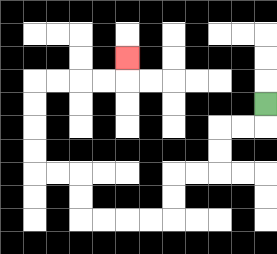{'start': '[11, 4]', 'end': '[5, 2]', 'path_directions': 'D,L,L,D,D,L,L,D,D,L,L,L,L,U,U,L,L,U,U,U,U,R,R,R,R,U', 'path_coordinates': '[[11, 4], [11, 5], [10, 5], [9, 5], [9, 6], [9, 7], [8, 7], [7, 7], [7, 8], [7, 9], [6, 9], [5, 9], [4, 9], [3, 9], [3, 8], [3, 7], [2, 7], [1, 7], [1, 6], [1, 5], [1, 4], [1, 3], [2, 3], [3, 3], [4, 3], [5, 3], [5, 2]]'}